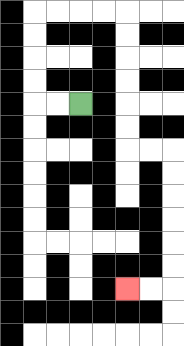{'start': '[3, 4]', 'end': '[5, 12]', 'path_directions': 'L,L,U,U,U,U,R,R,R,R,D,D,D,D,D,D,R,R,D,D,D,D,D,D,L,L', 'path_coordinates': '[[3, 4], [2, 4], [1, 4], [1, 3], [1, 2], [1, 1], [1, 0], [2, 0], [3, 0], [4, 0], [5, 0], [5, 1], [5, 2], [5, 3], [5, 4], [5, 5], [5, 6], [6, 6], [7, 6], [7, 7], [7, 8], [7, 9], [7, 10], [7, 11], [7, 12], [6, 12], [5, 12]]'}